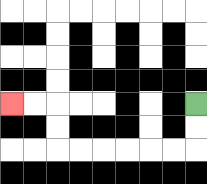{'start': '[8, 4]', 'end': '[0, 4]', 'path_directions': 'D,D,L,L,L,L,L,L,U,U,L,L', 'path_coordinates': '[[8, 4], [8, 5], [8, 6], [7, 6], [6, 6], [5, 6], [4, 6], [3, 6], [2, 6], [2, 5], [2, 4], [1, 4], [0, 4]]'}